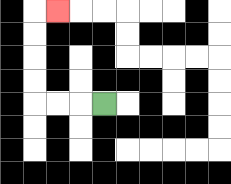{'start': '[4, 4]', 'end': '[2, 0]', 'path_directions': 'L,L,L,U,U,U,U,R', 'path_coordinates': '[[4, 4], [3, 4], [2, 4], [1, 4], [1, 3], [1, 2], [1, 1], [1, 0], [2, 0]]'}